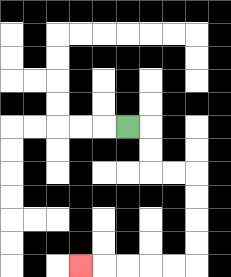{'start': '[5, 5]', 'end': '[3, 11]', 'path_directions': 'R,D,D,R,R,D,D,D,D,L,L,L,L,L', 'path_coordinates': '[[5, 5], [6, 5], [6, 6], [6, 7], [7, 7], [8, 7], [8, 8], [8, 9], [8, 10], [8, 11], [7, 11], [6, 11], [5, 11], [4, 11], [3, 11]]'}